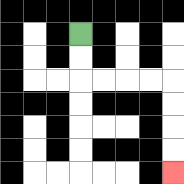{'start': '[3, 1]', 'end': '[7, 7]', 'path_directions': 'D,D,R,R,R,R,D,D,D,D', 'path_coordinates': '[[3, 1], [3, 2], [3, 3], [4, 3], [5, 3], [6, 3], [7, 3], [7, 4], [7, 5], [7, 6], [7, 7]]'}